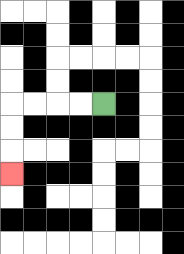{'start': '[4, 4]', 'end': '[0, 7]', 'path_directions': 'L,L,L,L,D,D,D', 'path_coordinates': '[[4, 4], [3, 4], [2, 4], [1, 4], [0, 4], [0, 5], [0, 6], [0, 7]]'}